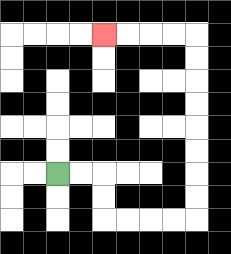{'start': '[2, 7]', 'end': '[4, 1]', 'path_directions': 'R,R,D,D,R,R,R,R,U,U,U,U,U,U,U,U,L,L,L,L', 'path_coordinates': '[[2, 7], [3, 7], [4, 7], [4, 8], [4, 9], [5, 9], [6, 9], [7, 9], [8, 9], [8, 8], [8, 7], [8, 6], [8, 5], [8, 4], [8, 3], [8, 2], [8, 1], [7, 1], [6, 1], [5, 1], [4, 1]]'}